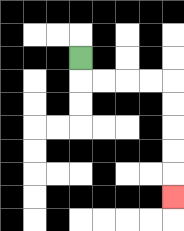{'start': '[3, 2]', 'end': '[7, 8]', 'path_directions': 'D,R,R,R,R,D,D,D,D,D', 'path_coordinates': '[[3, 2], [3, 3], [4, 3], [5, 3], [6, 3], [7, 3], [7, 4], [7, 5], [7, 6], [7, 7], [7, 8]]'}